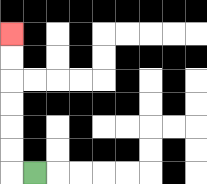{'start': '[1, 7]', 'end': '[0, 1]', 'path_directions': 'L,U,U,U,U,U,U', 'path_coordinates': '[[1, 7], [0, 7], [0, 6], [0, 5], [0, 4], [0, 3], [0, 2], [0, 1]]'}